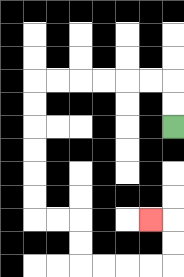{'start': '[7, 5]', 'end': '[6, 9]', 'path_directions': 'U,U,L,L,L,L,L,L,D,D,D,D,D,D,R,R,D,D,R,R,R,R,U,U,L', 'path_coordinates': '[[7, 5], [7, 4], [7, 3], [6, 3], [5, 3], [4, 3], [3, 3], [2, 3], [1, 3], [1, 4], [1, 5], [1, 6], [1, 7], [1, 8], [1, 9], [2, 9], [3, 9], [3, 10], [3, 11], [4, 11], [5, 11], [6, 11], [7, 11], [7, 10], [7, 9], [6, 9]]'}